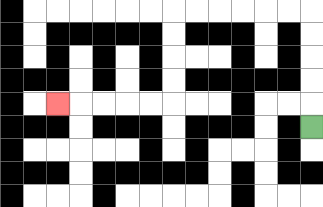{'start': '[13, 5]', 'end': '[2, 4]', 'path_directions': 'U,U,U,U,U,L,L,L,L,L,L,D,D,D,D,L,L,L,L,L', 'path_coordinates': '[[13, 5], [13, 4], [13, 3], [13, 2], [13, 1], [13, 0], [12, 0], [11, 0], [10, 0], [9, 0], [8, 0], [7, 0], [7, 1], [7, 2], [7, 3], [7, 4], [6, 4], [5, 4], [4, 4], [3, 4], [2, 4]]'}